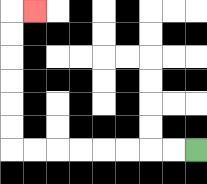{'start': '[8, 6]', 'end': '[1, 0]', 'path_directions': 'L,L,L,L,L,L,L,L,U,U,U,U,U,U,R', 'path_coordinates': '[[8, 6], [7, 6], [6, 6], [5, 6], [4, 6], [3, 6], [2, 6], [1, 6], [0, 6], [0, 5], [0, 4], [0, 3], [0, 2], [0, 1], [0, 0], [1, 0]]'}